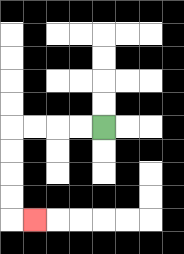{'start': '[4, 5]', 'end': '[1, 9]', 'path_directions': 'L,L,L,L,D,D,D,D,R', 'path_coordinates': '[[4, 5], [3, 5], [2, 5], [1, 5], [0, 5], [0, 6], [0, 7], [0, 8], [0, 9], [1, 9]]'}